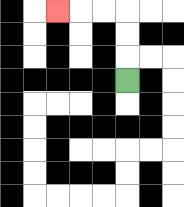{'start': '[5, 3]', 'end': '[2, 0]', 'path_directions': 'U,U,U,L,L,L', 'path_coordinates': '[[5, 3], [5, 2], [5, 1], [5, 0], [4, 0], [3, 0], [2, 0]]'}